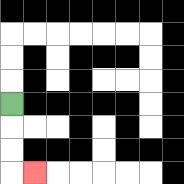{'start': '[0, 4]', 'end': '[1, 7]', 'path_directions': 'D,D,D,R', 'path_coordinates': '[[0, 4], [0, 5], [0, 6], [0, 7], [1, 7]]'}